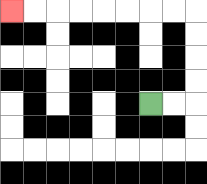{'start': '[6, 4]', 'end': '[0, 0]', 'path_directions': 'R,R,U,U,U,U,L,L,L,L,L,L,L,L', 'path_coordinates': '[[6, 4], [7, 4], [8, 4], [8, 3], [8, 2], [8, 1], [8, 0], [7, 0], [6, 0], [5, 0], [4, 0], [3, 0], [2, 0], [1, 0], [0, 0]]'}